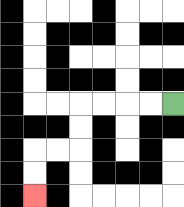{'start': '[7, 4]', 'end': '[1, 8]', 'path_directions': 'L,L,L,L,D,D,L,L,D,D', 'path_coordinates': '[[7, 4], [6, 4], [5, 4], [4, 4], [3, 4], [3, 5], [3, 6], [2, 6], [1, 6], [1, 7], [1, 8]]'}